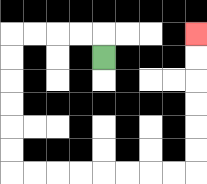{'start': '[4, 2]', 'end': '[8, 1]', 'path_directions': 'U,L,L,L,L,D,D,D,D,D,D,R,R,R,R,R,R,R,R,U,U,U,U,U,U', 'path_coordinates': '[[4, 2], [4, 1], [3, 1], [2, 1], [1, 1], [0, 1], [0, 2], [0, 3], [0, 4], [0, 5], [0, 6], [0, 7], [1, 7], [2, 7], [3, 7], [4, 7], [5, 7], [6, 7], [7, 7], [8, 7], [8, 6], [8, 5], [8, 4], [8, 3], [8, 2], [8, 1]]'}